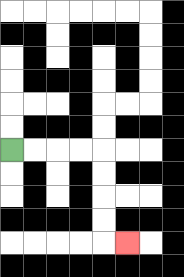{'start': '[0, 6]', 'end': '[5, 10]', 'path_directions': 'R,R,R,R,D,D,D,D,R', 'path_coordinates': '[[0, 6], [1, 6], [2, 6], [3, 6], [4, 6], [4, 7], [4, 8], [4, 9], [4, 10], [5, 10]]'}